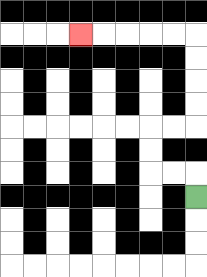{'start': '[8, 8]', 'end': '[3, 1]', 'path_directions': 'U,L,L,U,U,R,R,U,U,U,U,L,L,L,L,L', 'path_coordinates': '[[8, 8], [8, 7], [7, 7], [6, 7], [6, 6], [6, 5], [7, 5], [8, 5], [8, 4], [8, 3], [8, 2], [8, 1], [7, 1], [6, 1], [5, 1], [4, 1], [3, 1]]'}